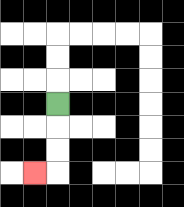{'start': '[2, 4]', 'end': '[1, 7]', 'path_directions': 'D,D,D,L', 'path_coordinates': '[[2, 4], [2, 5], [2, 6], [2, 7], [1, 7]]'}